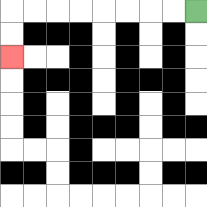{'start': '[8, 0]', 'end': '[0, 2]', 'path_directions': 'L,L,L,L,L,L,L,L,D,D', 'path_coordinates': '[[8, 0], [7, 0], [6, 0], [5, 0], [4, 0], [3, 0], [2, 0], [1, 0], [0, 0], [0, 1], [0, 2]]'}